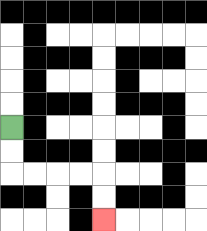{'start': '[0, 5]', 'end': '[4, 9]', 'path_directions': 'D,D,R,R,R,R,D,D', 'path_coordinates': '[[0, 5], [0, 6], [0, 7], [1, 7], [2, 7], [3, 7], [4, 7], [4, 8], [4, 9]]'}